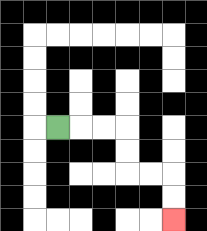{'start': '[2, 5]', 'end': '[7, 9]', 'path_directions': 'R,R,R,D,D,R,R,D,D', 'path_coordinates': '[[2, 5], [3, 5], [4, 5], [5, 5], [5, 6], [5, 7], [6, 7], [7, 7], [7, 8], [7, 9]]'}